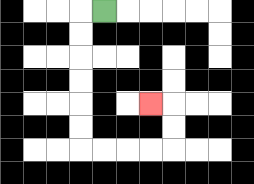{'start': '[4, 0]', 'end': '[6, 4]', 'path_directions': 'L,D,D,D,D,D,D,R,R,R,R,U,U,L', 'path_coordinates': '[[4, 0], [3, 0], [3, 1], [3, 2], [3, 3], [3, 4], [3, 5], [3, 6], [4, 6], [5, 6], [6, 6], [7, 6], [7, 5], [7, 4], [6, 4]]'}